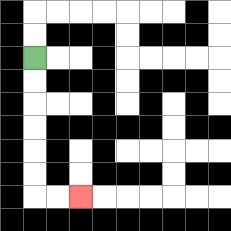{'start': '[1, 2]', 'end': '[3, 8]', 'path_directions': 'D,D,D,D,D,D,R,R', 'path_coordinates': '[[1, 2], [1, 3], [1, 4], [1, 5], [1, 6], [1, 7], [1, 8], [2, 8], [3, 8]]'}